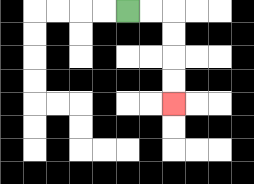{'start': '[5, 0]', 'end': '[7, 4]', 'path_directions': 'R,R,D,D,D,D', 'path_coordinates': '[[5, 0], [6, 0], [7, 0], [7, 1], [7, 2], [7, 3], [7, 4]]'}